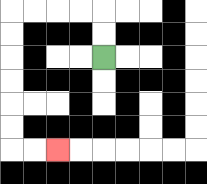{'start': '[4, 2]', 'end': '[2, 6]', 'path_directions': 'U,U,L,L,L,L,D,D,D,D,D,D,R,R', 'path_coordinates': '[[4, 2], [4, 1], [4, 0], [3, 0], [2, 0], [1, 0], [0, 0], [0, 1], [0, 2], [0, 3], [0, 4], [0, 5], [0, 6], [1, 6], [2, 6]]'}